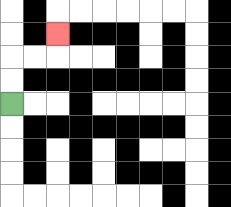{'start': '[0, 4]', 'end': '[2, 1]', 'path_directions': 'U,U,R,R,U', 'path_coordinates': '[[0, 4], [0, 3], [0, 2], [1, 2], [2, 2], [2, 1]]'}